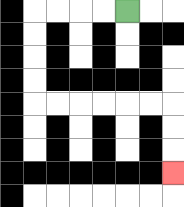{'start': '[5, 0]', 'end': '[7, 7]', 'path_directions': 'L,L,L,L,D,D,D,D,R,R,R,R,R,R,D,D,D', 'path_coordinates': '[[5, 0], [4, 0], [3, 0], [2, 0], [1, 0], [1, 1], [1, 2], [1, 3], [1, 4], [2, 4], [3, 4], [4, 4], [5, 4], [6, 4], [7, 4], [7, 5], [7, 6], [7, 7]]'}